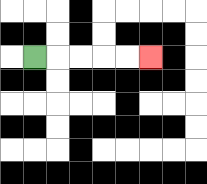{'start': '[1, 2]', 'end': '[6, 2]', 'path_directions': 'R,R,R,R,R', 'path_coordinates': '[[1, 2], [2, 2], [3, 2], [4, 2], [5, 2], [6, 2]]'}